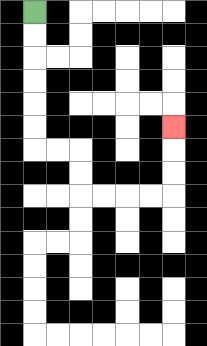{'start': '[1, 0]', 'end': '[7, 5]', 'path_directions': 'D,D,D,D,D,D,R,R,D,D,R,R,R,R,U,U,U', 'path_coordinates': '[[1, 0], [1, 1], [1, 2], [1, 3], [1, 4], [1, 5], [1, 6], [2, 6], [3, 6], [3, 7], [3, 8], [4, 8], [5, 8], [6, 8], [7, 8], [7, 7], [7, 6], [7, 5]]'}